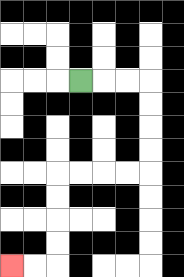{'start': '[3, 3]', 'end': '[0, 11]', 'path_directions': 'R,R,R,D,D,D,D,L,L,L,L,D,D,D,D,L,L', 'path_coordinates': '[[3, 3], [4, 3], [5, 3], [6, 3], [6, 4], [6, 5], [6, 6], [6, 7], [5, 7], [4, 7], [3, 7], [2, 7], [2, 8], [2, 9], [2, 10], [2, 11], [1, 11], [0, 11]]'}